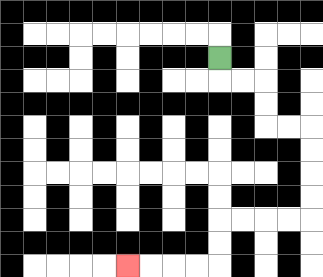{'start': '[9, 2]', 'end': '[5, 11]', 'path_directions': 'D,R,R,D,D,R,R,D,D,D,D,L,L,L,L,D,D,L,L,L,L', 'path_coordinates': '[[9, 2], [9, 3], [10, 3], [11, 3], [11, 4], [11, 5], [12, 5], [13, 5], [13, 6], [13, 7], [13, 8], [13, 9], [12, 9], [11, 9], [10, 9], [9, 9], [9, 10], [9, 11], [8, 11], [7, 11], [6, 11], [5, 11]]'}